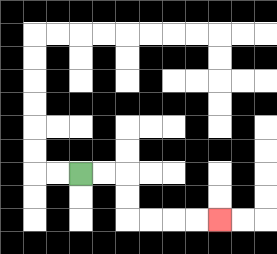{'start': '[3, 7]', 'end': '[9, 9]', 'path_directions': 'R,R,D,D,R,R,R,R', 'path_coordinates': '[[3, 7], [4, 7], [5, 7], [5, 8], [5, 9], [6, 9], [7, 9], [8, 9], [9, 9]]'}